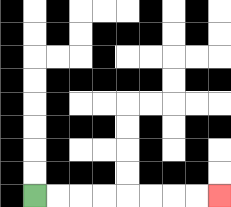{'start': '[1, 8]', 'end': '[9, 8]', 'path_directions': 'R,R,R,R,R,R,R,R', 'path_coordinates': '[[1, 8], [2, 8], [3, 8], [4, 8], [5, 8], [6, 8], [7, 8], [8, 8], [9, 8]]'}